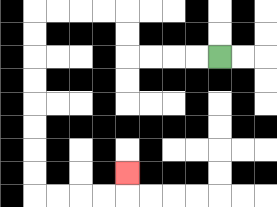{'start': '[9, 2]', 'end': '[5, 7]', 'path_directions': 'L,L,L,L,U,U,L,L,L,L,D,D,D,D,D,D,D,D,R,R,R,R,U', 'path_coordinates': '[[9, 2], [8, 2], [7, 2], [6, 2], [5, 2], [5, 1], [5, 0], [4, 0], [3, 0], [2, 0], [1, 0], [1, 1], [1, 2], [1, 3], [1, 4], [1, 5], [1, 6], [1, 7], [1, 8], [2, 8], [3, 8], [4, 8], [5, 8], [5, 7]]'}